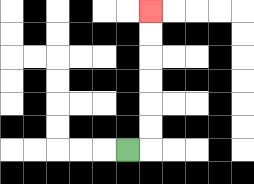{'start': '[5, 6]', 'end': '[6, 0]', 'path_directions': 'R,U,U,U,U,U,U', 'path_coordinates': '[[5, 6], [6, 6], [6, 5], [6, 4], [6, 3], [6, 2], [6, 1], [6, 0]]'}